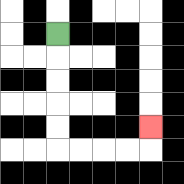{'start': '[2, 1]', 'end': '[6, 5]', 'path_directions': 'D,D,D,D,D,R,R,R,R,U', 'path_coordinates': '[[2, 1], [2, 2], [2, 3], [2, 4], [2, 5], [2, 6], [3, 6], [4, 6], [5, 6], [6, 6], [6, 5]]'}